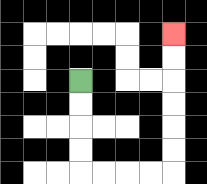{'start': '[3, 3]', 'end': '[7, 1]', 'path_directions': 'D,D,D,D,R,R,R,R,U,U,U,U,U,U', 'path_coordinates': '[[3, 3], [3, 4], [3, 5], [3, 6], [3, 7], [4, 7], [5, 7], [6, 7], [7, 7], [7, 6], [7, 5], [7, 4], [7, 3], [7, 2], [7, 1]]'}